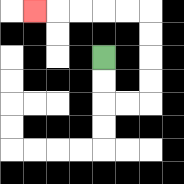{'start': '[4, 2]', 'end': '[1, 0]', 'path_directions': 'D,D,R,R,U,U,U,U,L,L,L,L,L', 'path_coordinates': '[[4, 2], [4, 3], [4, 4], [5, 4], [6, 4], [6, 3], [6, 2], [6, 1], [6, 0], [5, 0], [4, 0], [3, 0], [2, 0], [1, 0]]'}